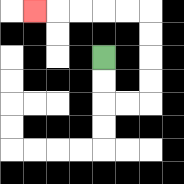{'start': '[4, 2]', 'end': '[1, 0]', 'path_directions': 'D,D,R,R,U,U,U,U,L,L,L,L,L', 'path_coordinates': '[[4, 2], [4, 3], [4, 4], [5, 4], [6, 4], [6, 3], [6, 2], [6, 1], [6, 0], [5, 0], [4, 0], [3, 0], [2, 0], [1, 0]]'}